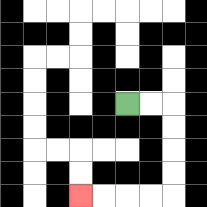{'start': '[5, 4]', 'end': '[3, 8]', 'path_directions': 'R,R,D,D,D,D,L,L,L,L', 'path_coordinates': '[[5, 4], [6, 4], [7, 4], [7, 5], [7, 6], [7, 7], [7, 8], [6, 8], [5, 8], [4, 8], [3, 8]]'}